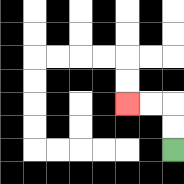{'start': '[7, 6]', 'end': '[5, 4]', 'path_directions': 'U,U,L,L', 'path_coordinates': '[[7, 6], [7, 5], [7, 4], [6, 4], [5, 4]]'}